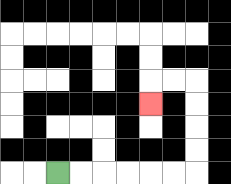{'start': '[2, 7]', 'end': '[6, 4]', 'path_directions': 'R,R,R,R,R,R,U,U,U,U,L,L,D', 'path_coordinates': '[[2, 7], [3, 7], [4, 7], [5, 7], [6, 7], [7, 7], [8, 7], [8, 6], [8, 5], [8, 4], [8, 3], [7, 3], [6, 3], [6, 4]]'}